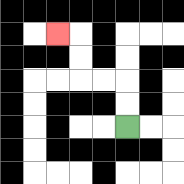{'start': '[5, 5]', 'end': '[2, 1]', 'path_directions': 'U,U,L,L,U,U,L', 'path_coordinates': '[[5, 5], [5, 4], [5, 3], [4, 3], [3, 3], [3, 2], [3, 1], [2, 1]]'}